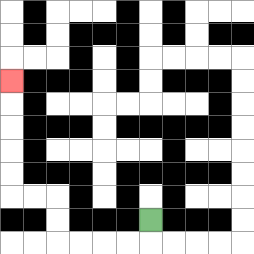{'start': '[6, 9]', 'end': '[0, 3]', 'path_directions': 'D,L,L,L,L,U,U,L,L,U,U,U,U,U', 'path_coordinates': '[[6, 9], [6, 10], [5, 10], [4, 10], [3, 10], [2, 10], [2, 9], [2, 8], [1, 8], [0, 8], [0, 7], [0, 6], [0, 5], [0, 4], [0, 3]]'}